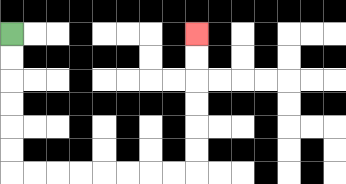{'start': '[0, 1]', 'end': '[8, 1]', 'path_directions': 'D,D,D,D,D,D,R,R,R,R,R,R,R,R,U,U,U,U,U,U', 'path_coordinates': '[[0, 1], [0, 2], [0, 3], [0, 4], [0, 5], [0, 6], [0, 7], [1, 7], [2, 7], [3, 7], [4, 7], [5, 7], [6, 7], [7, 7], [8, 7], [8, 6], [8, 5], [8, 4], [8, 3], [8, 2], [8, 1]]'}